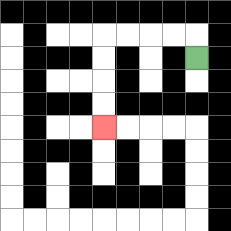{'start': '[8, 2]', 'end': '[4, 5]', 'path_directions': 'U,L,L,L,L,D,D,D,D', 'path_coordinates': '[[8, 2], [8, 1], [7, 1], [6, 1], [5, 1], [4, 1], [4, 2], [4, 3], [4, 4], [4, 5]]'}